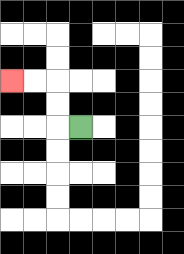{'start': '[3, 5]', 'end': '[0, 3]', 'path_directions': 'L,U,U,L,L', 'path_coordinates': '[[3, 5], [2, 5], [2, 4], [2, 3], [1, 3], [0, 3]]'}